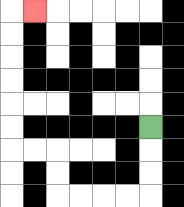{'start': '[6, 5]', 'end': '[1, 0]', 'path_directions': 'D,D,D,L,L,L,L,U,U,L,L,U,U,U,U,U,U,R', 'path_coordinates': '[[6, 5], [6, 6], [6, 7], [6, 8], [5, 8], [4, 8], [3, 8], [2, 8], [2, 7], [2, 6], [1, 6], [0, 6], [0, 5], [0, 4], [0, 3], [0, 2], [0, 1], [0, 0], [1, 0]]'}